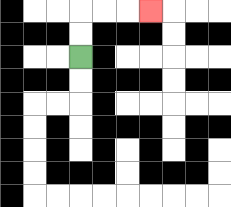{'start': '[3, 2]', 'end': '[6, 0]', 'path_directions': 'U,U,R,R,R', 'path_coordinates': '[[3, 2], [3, 1], [3, 0], [4, 0], [5, 0], [6, 0]]'}